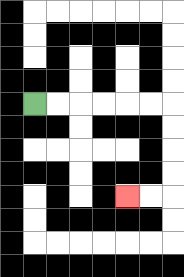{'start': '[1, 4]', 'end': '[5, 8]', 'path_directions': 'R,R,R,R,R,R,D,D,D,D,L,L', 'path_coordinates': '[[1, 4], [2, 4], [3, 4], [4, 4], [5, 4], [6, 4], [7, 4], [7, 5], [7, 6], [7, 7], [7, 8], [6, 8], [5, 8]]'}